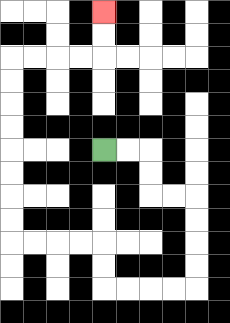{'start': '[4, 6]', 'end': '[4, 0]', 'path_directions': 'R,R,D,D,R,R,D,D,D,D,L,L,L,L,U,U,L,L,L,L,U,U,U,U,U,U,U,U,R,R,R,R,U,U', 'path_coordinates': '[[4, 6], [5, 6], [6, 6], [6, 7], [6, 8], [7, 8], [8, 8], [8, 9], [8, 10], [8, 11], [8, 12], [7, 12], [6, 12], [5, 12], [4, 12], [4, 11], [4, 10], [3, 10], [2, 10], [1, 10], [0, 10], [0, 9], [0, 8], [0, 7], [0, 6], [0, 5], [0, 4], [0, 3], [0, 2], [1, 2], [2, 2], [3, 2], [4, 2], [4, 1], [4, 0]]'}